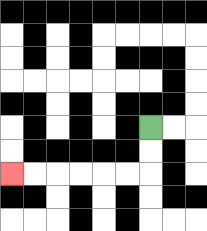{'start': '[6, 5]', 'end': '[0, 7]', 'path_directions': 'D,D,L,L,L,L,L,L', 'path_coordinates': '[[6, 5], [6, 6], [6, 7], [5, 7], [4, 7], [3, 7], [2, 7], [1, 7], [0, 7]]'}